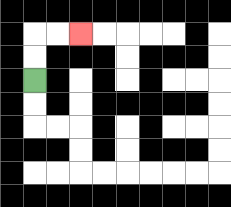{'start': '[1, 3]', 'end': '[3, 1]', 'path_directions': 'U,U,R,R', 'path_coordinates': '[[1, 3], [1, 2], [1, 1], [2, 1], [3, 1]]'}